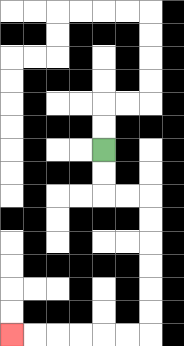{'start': '[4, 6]', 'end': '[0, 14]', 'path_directions': 'D,D,R,R,D,D,D,D,D,D,L,L,L,L,L,L', 'path_coordinates': '[[4, 6], [4, 7], [4, 8], [5, 8], [6, 8], [6, 9], [6, 10], [6, 11], [6, 12], [6, 13], [6, 14], [5, 14], [4, 14], [3, 14], [2, 14], [1, 14], [0, 14]]'}